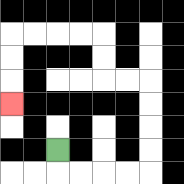{'start': '[2, 6]', 'end': '[0, 4]', 'path_directions': 'D,R,R,R,R,U,U,U,U,L,L,U,U,L,L,L,L,D,D,D', 'path_coordinates': '[[2, 6], [2, 7], [3, 7], [4, 7], [5, 7], [6, 7], [6, 6], [6, 5], [6, 4], [6, 3], [5, 3], [4, 3], [4, 2], [4, 1], [3, 1], [2, 1], [1, 1], [0, 1], [0, 2], [0, 3], [0, 4]]'}